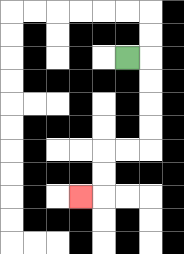{'start': '[5, 2]', 'end': '[3, 8]', 'path_directions': 'R,D,D,D,D,L,L,D,D,L', 'path_coordinates': '[[5, 2], [6, 2], [6, 3], [6, 4], [6, 5], [6, 6], [5, 6], [4, 6], [4, 7], [4, 8], [3, 8]]'}